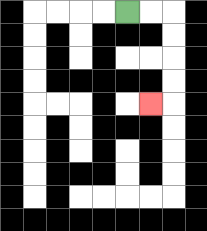{'start': '[5, 0]', 'end': '[6, 4]', 'path_directions': 'R,R,D,D,D,D,L', 'path_coordinates': '[[5, 0], [6, 0], [7, 0], [7, 1], [7, 2], [7, 3], [7, 4], [6, 4]]'}